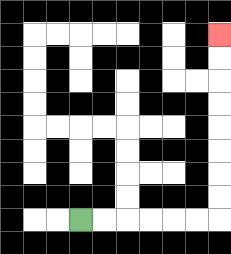{'start': '[3, 9]', 'end': '[9, 1]', 'path_directions': 'R,R,R,R,R,R,U,U,U,U,U,U,U,U', 'path_coordinates': '[[3, 9], [4, 9], [5, 9], [6, 9], [7, 9], [8, 9], [9, 9], [9, 8], [9, 7], [9, 6], [9, 5], [9, 4], [9, 3], [9, 2], [9, 1]]'}